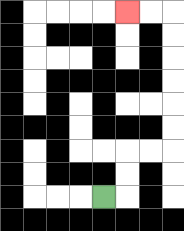{'start': '[4, 8]', 'end': '[5, 0]', 'path_directions': 'R,U,U,R,R,U,U,U,U,U,U,L,L', 'path_coordinates': '[[4, 8], [5, 8], [5, 7], [5, 6], [6, 6], [7, 6], [7, 5], [7, 4], [7, 3], [7, 2], [7, 1], [7, 0], [6, 0], [5, 0]]'}